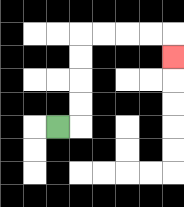{'start': '[2, 5]', 'end': '[7, 2]', 'path_directions': 'R,U,U,U,U,R,R,R,R,D', 'path_coordinates': '[[2, 5], [3, 5], [3, 4], [3, 3], [3, 2], [3, 1], [4, 1], [5, 1], [6, 1], [7, 1], [7, 2]]'}